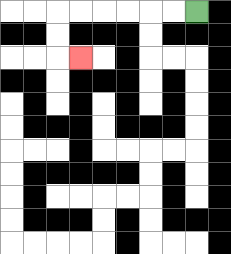{'start': '[8, 0]', 'end': '[3, 2]', 'path_directions': 'L,L,L,L,L,L,D,D,R', 'path_coordinates': '[[8, 0], [7, 0], [6, 0], [5, 0], [4, 0], [3, 0], [2, 0], [2, 1], [2, 2], [3, 2]]'}